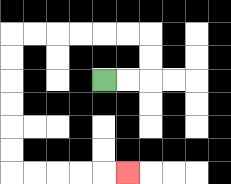{'start': '[4, 3]', 'end': '[5, 7]', 'path_directions': 'R,R,U,U,L,L,L,L,L,L,D,D,D,D,D,D,R,R,R,R,R', 'path_coordinates': '[[4, 3], [5, 3], [6, 3], [6, 2], [6, 1], [5, 1], [4, 1], [3, 1], [2, 1], [1, 1], [0, 1], [0, 2], [0, 3], [0, 4], [0, 5], [0, 6], [0, 7], [1, 7], [2, 7], [3, 7], [4, 7], [5, 7]]'}